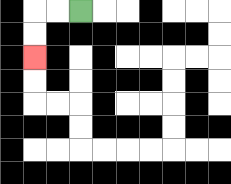{'start': '[3, 0]', 'end': '[1, 2]', 'path_directions': 'L,L,D,D', 'path_coordinates': '[[3, 0], [2, 0], [1, 0], [1, 1], [1, 2]]'}